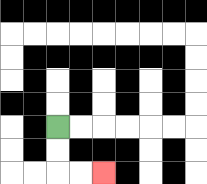{'start': '[2, 5]', 'end': '[4, 7]', 'path_directions': 'D,D,R,R', 'path_coordinates': '[[2, 5], [2, 6], [2, 7], [3, 7], [4, 7]]'}